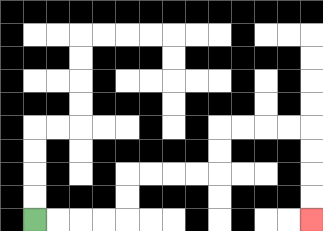{'start': '[1, 9]', 'end': '[13, 9]', 'path_directions': 'R,R,R,R,U,U,R,R,R,R,U,U,R,R,R,R,D,D,D,D', 'path_coordinates': '[[1, 9], [2, 9], [3, 9], [4, 9], [5, 9], [5, 8], [5, 7], [6, 7], [7, 7], [8, 7], [9, 7], [9, 6], [9, 5], [10, 5], [11, 5], [12, 5], [13, 5], [13, 6], [13, 7], [13, 8], [13, 9]]'}